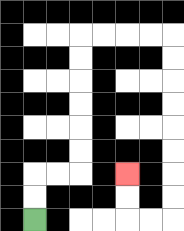{'start': '[1, 9]', 'end': '[5, 7]', 'path_directions': 'U,U,R,R,U,U,U,U,U,U,R,R,R,R,D,D,D,D,D,D,D,D,L,L,U,U', 'path_coordinates': '[[1, 9], [1, 8], [1, 7], [2, 7], [3, 7], [3, 6], [3, 5], [3, 4], [3, 3], [3, 2], [3, 1], [4, 1], [5, 1], [6, 1], [7, 1], [7, 2], [7, 3], [7, 4], [7, 5], [7, 6], [7, 7], [7, 8], [7, 9], [6, 9], [5, 9], [5, 8], [5, 7]]'}